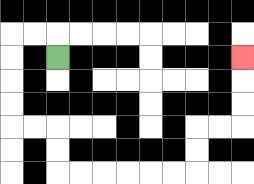{'start': '[2, 2]', 'end': '[10, 2]', 'path_directions': 'U,L,L,D,D,D,D,R,R,D,D,R,R,R,R,R,R,U,U,R,R,U,U,U', 'path_coordinates': '[[2, 2], [2, 1], [1, 1], [0, 1], [0, 2], [0, 3], [0, 4], [0, 5], [1, 5], [2, 5], [2, 6], [2, 7], [3, 7], [4, 7], [5, 7], [6, 7], [7, 7], [8, 7], [8, 6], [8, 5], [9, 5], [10, 5], [10, 4], [10, 3], [10, 2]]'}